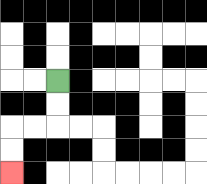{'start': '[2, 3]', 'end': '[0, 7]', 'path_directions': 'D,D,L,L,D,D', 'path_coordinates': '[[2, 3], [2, 4], [2, 5], [1, 5], [0, 5], [0, 6], [0, 7]]'}